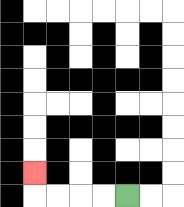{'start': '[5, 8]', 'end': '[1, 7]', 'path_directions': 'L,L,L,L,U', 'path_coordinates': '[[5, 8], [4, 8], [3, 8], [2, 8], [1, 8], [1, 7]]'}